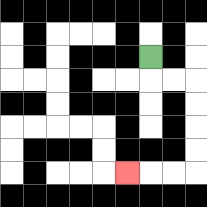{'start': '[6, 2]', 'end': '[5, 7]', 'path_directions': 'D,R,R,D,D,D,D,L,L,L', 'path_coordinates': '[[6, 2], [6, 3], [7, 3], [8, 3], [8, 4], [8, 5], [8, 6], [8, 7], [7, 7], [6, 7], [5, 7]]'}